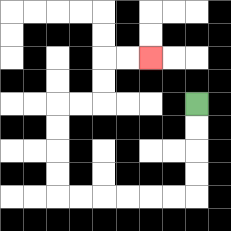{'start': '[8, 4]', 'end': '[6, 2]', 'path_directions': 'D,D,D,D,L,L,L,L,L,L,U,U,U,U,R,R,U,U,R,R', 'path_coordinates': '[[8, 4], [8, 5], [8, 6], [8, 7], [8, 8], [7, 8], [6, 8], [5, 8], [4, 8], [3, 8], [2, 8], [2, 7], [2, 6], [2, 5], [2, 4], [3, 4], [4, 4], [4, 3], [4, 2], [5, 2], [6, 2]]'}